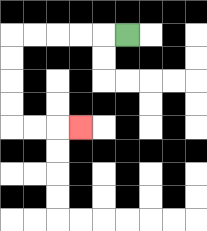{'start': '[5, 1]', 'end': '[3, 5]', 'path_directions': 'L,L,L,L,L,D,D,D,D,R,R,R', 'path_coordinates': '[[5, 1], [4, 1], [3, 1], [2, 1], [1, 1], [0, 1], [0, 2], [0, 3], [0, 4], [0, 5], [1, 5], [2, 5], [3, 5]]'}